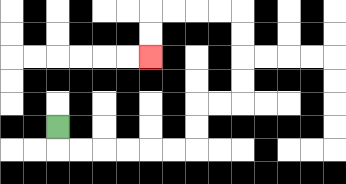{'start': '[2, 5]', 'end': '[6, 2]', 'path_directions': 'D,R,R,R,R,R,R,U,U,R,R,U,U,U,U,L,L,L,L,D,D', 'path_coordinates': '[[2, 5], [2, 6], [3, 6], [4, 6], [5, 6], [6, 6], [7, 6], [8, 6], [8, 5], [8, 4], [9, 4], [10, 4], [10, 3], [10, 2], [10, 1], [10, 0], [9, 0], [8, 0], [7, 0], [6, 0], [6, 1], [6, 2]]'}